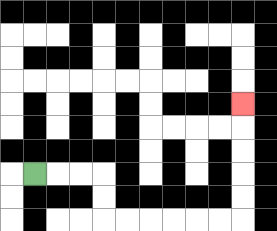{'start': '[1, 7]', 'end': '[10, 4]', 'path_directions': 'R,R,R,D,D,R,R,R,R,R,R,U,U,U,U,U', 'path_coordinates': '[[1, 7], [2, 7], [3, 7], [4, 7], [4, 8], [4, 9], [5, 9], [6, 9], [7, 9], [8, 9], [9, 9], [10, 9], [10, 8], [10, 7], [10, 6], [10, 5], [10, 4]]'}